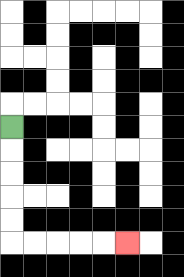{'start': '[0, 5]', 'end': '[5, 10]', 'path_directions': 'D,D,D,D,D,R,R,R,R,R', 'path_coordinates': '[[0, 5], [0, 6], [0, 7], [0, 8], [0, 9], [0, 10], [1, 10], [2, 10], [3, 10], [4, 10], [5, 10]]'}